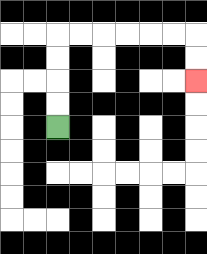{'start': '[2, 5]', 'end': '[8, 3]', 'path_directions': 'U,U,U,U,R,R,R,R,R,R,D,D', 'path_coordinates': '[[2, 5], [2, 4], [2, 3], [2, 2], [2, 1], [3, 1], [4, 1], [5, 1], [6, 1], [7, 1], [8, 1], [8, 2], [8, 3]]'}